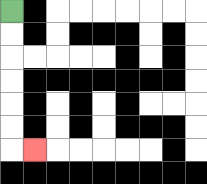{'start': '[0, 0]', 'end': '[1, 6]', 'path_directions': 'D,D,D,D,D,D,R', 'path_coordinates': '[[0, 0], [0, 1], [0, 2], [0, 3], [0, 4], [0, 5], [0, 6], [1, 6]]'}